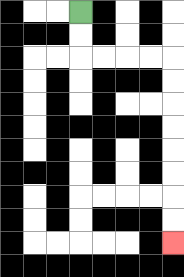{'start': '[3, 0]', 'end': '[7, 10]', 'path_directions': 'D,D,R,R,R,R,D,D,D,D,D,D,D,D', 'path_coordinates': '[[3, 0], [3, 1], [3, 2], [4, 2], [5, 2], [6, 2], [7, 2], [7, 3], [7, 4], [7, 5], [7, 6], [7, 7], [7, 8], [7, 9], [7, 10]]'}